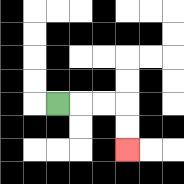{'start': '[2, 4]', 'end': '[5, 6]', 'path_directions': 'R,R,R,D,D', 'path_coordinates': '[[2, 4], [3, 4], [4, 4], [5, 4], [5, 5], [5, 6]]'}